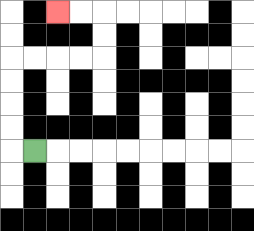{'start': '[1, 6]', 'end': '[2, 0]', 'path_directions': 'L,U,U,U,U,R,R,R,R,U,U,L,L', 'path_coordinates': '[[1, 6], [0, 6], [0, 5], [0, 4], [0, 3], [0, 2], [1, 2], [2, 2], [3, 2], [4, 2], [4, 1], [4, 0], [3, 0], [2, 0]]'}